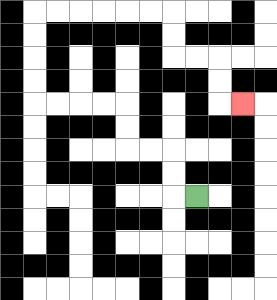{'start': '[8, 8]', 'end': '[10, 4]', 'path_directions': 'L,U,U,L,L,U,U,L,L,L,L,U,U,U,U,R,R,R,R,R,R,D,D,R,R,D,D,R', 'path_coordinates': '[[8, 8], [7, 8], [7, 7], [7, 6], [6, 6], [5, 6], [5, 5], [5, 4], [4, 4], [3, 4], [2, 4], [1, 4], [1, 3], [1, 2], [1, 1], [1, 0], [2, 0], [3, 0], [4, 0], [5, 0], [6, 0], [7, 0], [7, 1], [7, 2], [8, 2], [9, 2], [9, 3], [9, 4], [10, 4]]'}